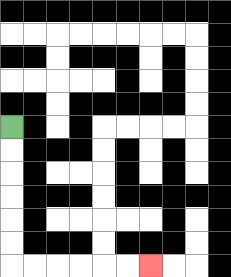{'start': '[0, 5]', 'end': '[6, 11]', 'path_directions': 'D,D,D,D,D,D,R,R,R,R,R,R', 'path_coordinates': '[[0, 5], [0, 6], [0, 7], [0, 8], [0, 9], [0, 10], [0, 11], [1, 11], [2, 11], [3, 11], [4, 11], [5, 11], [6, 11]]'}